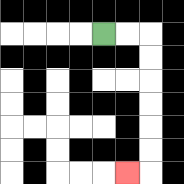{'start': '[4, 1]', 'end': '[5, 7]', 'path_directions': 'R,R,D,D,D,D,D,D,L', 'path_coordinates': '[[4, 1], [5, 1], [6, 1], [6, 2], [6, 3], [6, 4], [6, 5], [6, 6], [6, 7], [5, 7]]'}